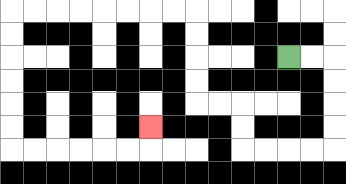{'start': '[12, 2]', 'end': '[6, 5]', 'path_directions': 'R,R,D,D,D,D,L,L,L,L,U,U,L,L,U,U,U,U,L,L,L,L,L,L,L,L,D,D,D,D,D,D,R,R,R,R,R,R,U', 'path_coordinates': '[[12, 2], [13, 2], [14, 2], [14, 3], [14, 4], [14, 5], [14, 6], [13, 6], [12, 6], [11, 6], [10, 6], [10, 5], [10, 4], [9, 4], [8, 4], [8, 3], [8, 2], [8, 1], [8, 0], [7, 0], [6, 0], [5, 0], [4, 0], [3, 0], [2, 0], [1, 0], [0, 0], [0, 1], [0, 2], [0, 3], [0, 4], [0, 5], [0, 6], [1, 6], [2, 6], [3, 6], [4, 6], [5, 6], [6, 6], [6, 5]]'}